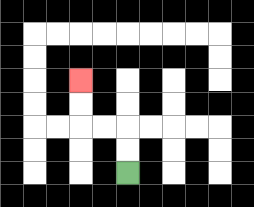{'start': '[5, 7]', 'end': '[3, 3]', 'path_directions': 'U,U,L,L,U,U', 'path_coordinates': '[[5, 7], [5, 6], [5, 5], [4, 5], [3, 5], [3, 4], [3, 3]]'}